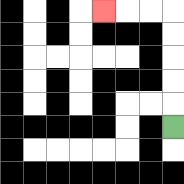{'start': '[7, 5]', 'end': '[4, 0]', 'path_directions': 'U,U,U,U,U,L,L,L', 'path_coordinates': '[[7, 5], [7, 4], [7, 3], [7, 2], [7, 1], [7, 0], [6, 0], [5, 0], [4, 0]]'}